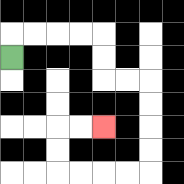{'start': '[0, 2]', 'end': '[4, 5]', 'path_directions': 'U,R,R,R,R,D,D,R,R,D,D,D,D,L,L,L,L,U,U,R,R', 'path_coordinates': '[[0, 2], [0, 1], [1, 1], [2, 1], [3, 1], [4, 1], [4, 2], [4, 3], [5, 3], [6, 3], [6, 4], [6, 5], [6, 6], [6, 7], [5, 7], [4, 7], [3, 7], [2, 7], [2, 6], [2, 5], [3, 5], [4, 5]]'}